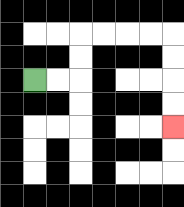{'start': '[1, 3]', 'end': '[7, 5]', 'path_directions': 'R,R,U,U,R,R,R,R,D,D,D,D', 'path_coordinates': '[[1, 3], [2, 3], [3, 3], [3, 2], [3, 1], [4, 1], [5, 1], [6, 1], [7, 1], [7, 2], [7, 3], [7, 4], [7, 5]]'}